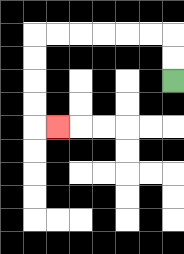{'start': '[7, 3]', 'end': '[2, 5]', 'path_directions': 'U,U,L,L,L,L,L,L,D,D,D,D,R', 'path_coordinates': '[[7, 3], [7, 2], [7, 1], [6, 1], [5, 1], [4, 1], [3, 1], [2, 1], [1, 1], [1, 2], [1, 3], [1, 4], [1, 5], [2, 5]]'}